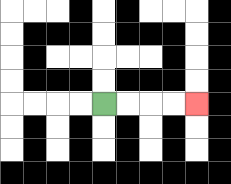{'start': '[4, 4]', 'end': '[8, 4]', 'path_directions': 'R,R,R,R', 'path_coordinates': '[[4, 4], [5, 4], [6, 4], [7, 4], [8, 4]]'}